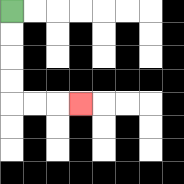{'start': '[0, 0]', 'end': '[3, 4]', 'path_directions': 'D,D,D,D,R,R,R', 'path_coordinates': '[[0, 0], [0, 1], [0, 2], [0, 3], [0, 4], [1, 4], [2, 4], [3, 4]]'}